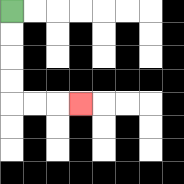{'start': '[0, 0]', 'end': '[3, 4]', 'path_directions': 'D,D,D,D,R,R,R', 'path_coordinates': '[[0, 0], [0, 1], [0, 2], [0, 3], [0, 4], [1, 4], [2, 4], [3, 4]]'}